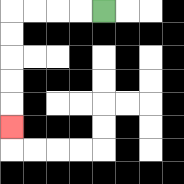{'start': '[4, 0]', 'end': '[0, 5]', 'path_directions': 'L,L,L,L,D,D,D,D,D', 'path_coordinates': '[[4, 0], [3, 0], [2, 0], [1, 0], [0, 0], [0, 1], [0, 2], [0, 3], [0, 4], [0, 5]]'}